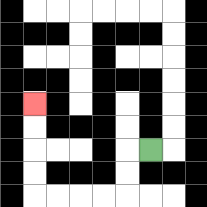{'start': '[6, 6]', 'end': '[1, 4]', 'path_directions': 'L,D,D,L,L,L,L,U,U,U,U', 'path_coordinates': '[[6, 6], [5, 6], [5, 7], [5, 8], [4, 8], [3, 8], [2, 8], [1, 8], [1, 7], [1, 6], [1, 5], [1, 4]]'}